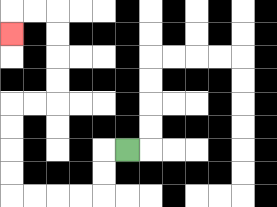{'start': '[5, 6]', 'end': '[0, 1]', 'path_directions': 'L,D,D,L,L,L,L,U,U,U,U,R,R,U,U,U,U,L,L,D', 'path_coordinates': '[[5, 6], [4, 6], [4, 7], [4, 8], [3, 8], [2, 8], [1, 8], [0, 8], [0, 7], [0, 6], [0, 5], [0, 4], [1, 4], [2, 4], [2, 3], [2, 2], [2, 1], [2, 0], [1, 0], [0, 0], [0, 1]]'}